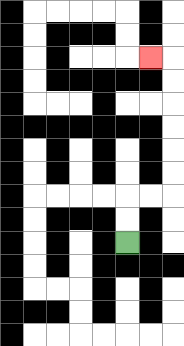{'start': '[5, 10]', 'end': '[6, 2]', 'path_directions': 'U,U,R,R,U,U,U,U,U,U,L', 'path_coordinates': '[[5, 10], [5, 9], [5, 8], [6, 8], [7, 8], [7, 7], [7, 6], [7, 5], [7, 4], [7, 3], [7, 2], [6, 2]]'}